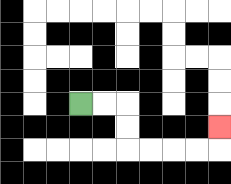{'start': '[3, 4]', 'end': '[9, 5]', 'path_directions': 'R,R,D,D,R,R,R,R,U', 'path_coordinates': '[[3, 4], [4, 4], [5, 4], [5, 5], [5, 6], [6, 6], [7, 6], [8, 6], [9, 6], [9, 5]]'}